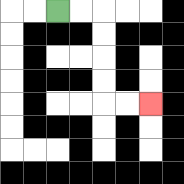{'start': '[2, 0]', 'end': '[6, 4]', 'path_directions': 'R,R,D,D,D,D,R,R', 'path_coordinates': '[[2, 0], [3, 0], [4, 0], [4, 1], [4, 2], [4, 3], [4, 4], [5, 4], [6, 4]]'}